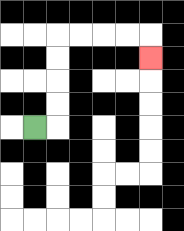{'start': '[1, 5]', 'end': '[6, 2]', 'path_directions': 'R,U,U,U,U,R,R,R,R,D', 'path_coordinates': '[[1, 5], [2, 5], [2, 4], [2, 3], [2, 2], [2, 1], [3, 1], [4, 1], [5, 1], [6, 1], [6, 2]]'}